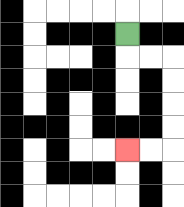{'start': '[5, 1]', 'end': '[5, 6]', 'path_directions': 'D,R,R,D,D,D,D,L,L', 'path_coordinates': '[[5, 1], [5, 2], [6, 2], [7, 2], [7, 3], [7, 4], [7, 5], [7, 6], [6, 6], [5, 6]]'}